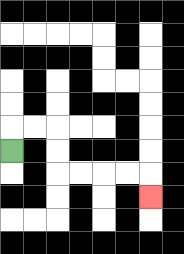{'start': '[0, 6]', 'end': '[6, 8]', 'path_directions': 'U,R,R,D,D,R,R,R,R,D', 'path_coordinates': '[[0, 6], [0, 5], [1, 5], [2, 5], [2, 6], [2, 7], [3, 7], [4, 7], [5, 7], [6, 7], [6, 8]]'}